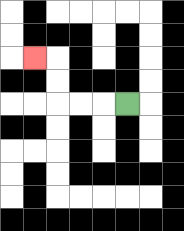{'start': '[5, 4]', 'end': '[1, 2]', 'path_directions': 'L,L,L,U,U,L', 'path_coordinates': '[[5, 4], [4, 4], [3, 4], [2, 4], [2, 3], [2, 2], [1, 2]]'}